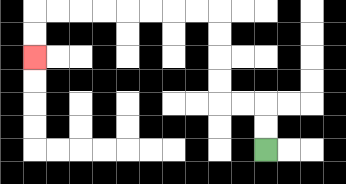{'start': '[11, 6]', 'end': '[1, 2]', 'path_directions': 'U,U,L,L,U,U,U,U,L,L,L,L,L,L,L,L,D,D', 'path_coordinates': '[[11, 6], [11, 5], [11, 4], [10, 4], [9, 4], [9, 3], [9, 2], [9, 1], [9, 0], [8, 0], [7, 0], [6, 0], [5, 0], [4, 0], [3, 0], [2, 0], [1, 0], [1, 1], [1, 2]]'}